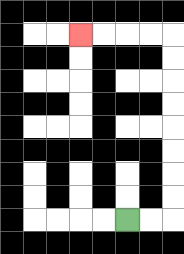{'start': '[5, 9]', 'end': '[3, 1]', 'path_directions': 'R,R,U,U,U,U,U,U,U,U,L,L,L,L', 'path_coordinates': '[[5, 9], [6, 9], [7, 9], [7, 8], [7, 7], [7, 6], [7, 5], [7, 4], [7, 3], [7, 2], [7, 1], [6, 1], [5, 1], [4, 1], [3, 1]]'}